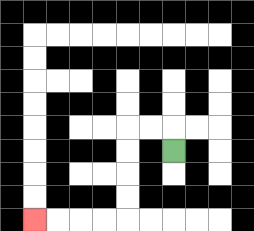{'start': '[7, 6]', 'end': '[1, 9]', 'path_directions': 'U,L,L,D,D,D,D,L,L,L,L', 'path_coordinates': '[[7, 6], [7, 5], [6, 5], [5, 5], [5, 6], [5, 7], [5, 8], [5, 9], [4, 9], [3, 9], [2, 9], [1, 9]]'}